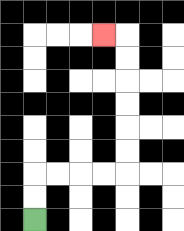{'start': '[1, 9]', 'end': '[4, 1]', 'path_directions': 'U,U,R,R,R,R,U,U,U,U,U,U,L', 'path_coordinates': '[[1, 9], [1, 8], [1, 7], [2, 7], [3, 7], [4, 7], [5, 7], [5, 6], [5, 5], [5, 4], [5, 3], [5, 2], [5, 1], [4, 1]]'}